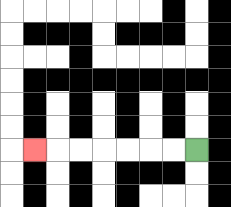{'start': '[8, 6]', 'end': '[1, 6]', 'path_directions': 'L,L,L,L,L,L,L', 'path_coordinates': '[[8, 6], [7, 6], [6, 6], [5, 6], [4, 6], [3, 6], [2, 6], [1, 6]]'}